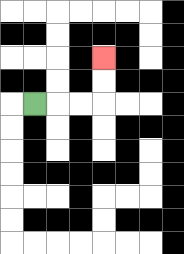{'start': '[1, 4]', 'end': '[4, 2]', 'path_directions': 'R,R,R,U,U', 'path_coordinates': '[[1, 4], [2, 4], [3, 4], [4, 4], [4, 3], [4, 2]]'}